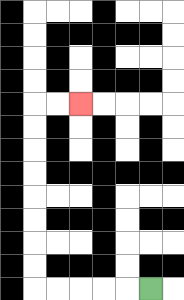{'start': '[6, 12]', 'end': '[3, 4]', 'path_directions': 'L,L,L,L,L,U,U,U,U,U,U,U,U,R,R', 'path_coordinates': '[[6, 12], [5, 12], [4, 12], [3, 12], [2, 12], [1, 12], [1, 11], [1, 10], [1, 9], [1, 8], [1, 7], [1, 6], [1, 5], [1, 4], [2, 4], [3, 4]]'}